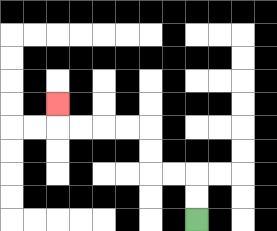{'start': '[8, 9]', 'end': '[2, 4]', 'path_directions': 'U,U,L,L,U,U,L,L,L,L,U', 'path_coordinates': '[[8, 9], [8, 8], [8, 7], [7, 7], [6, 7], [6, 6], [6, 5], [5, 5], [4, 5], [3, 5], [2, 5], [2, 4]]'}